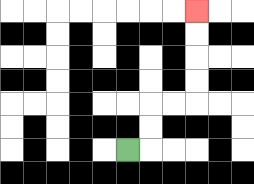{'start': '[5, 6]', 'end': '[8, 0]', 'path_directions': 'R,U,U,R,R,U,U,U,U', 'path_coordinates': '[[5, 6], [6, 6], [6, 5], [6, 4], [7, 4], [8, 4], [8, 3], [8, 2], [8, 1], [8, 0]]'}